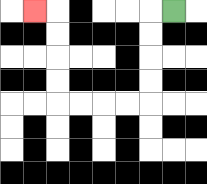{'start': '[7, 0]', 'end': '[1, 0]', 'path_directions': 'L,D,D,D,D,L,L,L,L,U,U,U,U,L', 'path_coordinates': '[[7, 0], [6, 0], [6, 1], [6, 2], [6, 3], [6, 4], [5, 4], [4, 4], [3, 4], [2, 4], [2, 3], [2, 2], [2, 1], [2, 0], [1, 0]]'}